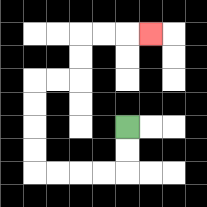{'start': '[5, 5]', 'end': '[6, 1]', 'path_directions': 'D,D,L,L,L,L,U,U,U,U,R,R,U,U,R,R,R', 'path_coordinates': '[[5, 5], [5, 6], [5, 7], [4, 7], [3, 7], [2, 7], [1, 7], [1, 6], [1, 5], [1, 4], [1, 3], [2, 3], [3, 3], [3, 2], [3, 1], [4, 1], [5, 1], [6, 1]]'}